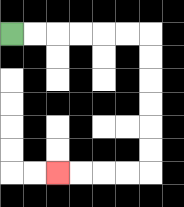{'start': '[0, 1]', 'end': '[2, 7]', 'path_directions': 'R,R,R,R,R,R,D,D,D,D,D,D,L,L,L,L', 'path_coordinates': '[[0, 1], [1, 1], [2, 1], [3, 1], [4, 1], [5, 1], [6, 1], [6, 2], [6, 3], [6, 4], [6, 5], [6, 6], [6, 7], [5, 7], [4, 7], [3, 7], [2, 7]]'}